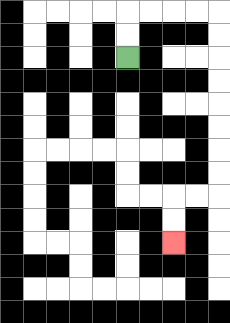{'start': '[5, 2]', 'end': '[7, 10]', 'path_directions': 'U,U,R,R,R,R,D,D,D,D,D,D,D,D,L,L,D,D', 'path_coordinates': '[[5, 2], [5, 1], [5, 0], [6, 0], [7, 0], [8, 0], [9, 0], [9, 1], [9, 2], [9, 3], [9, 4], [9, 5], [9, 6], [9, 7], [9, 8], [8, 8], [7, 8], [7, 9], [7, 10]]'}